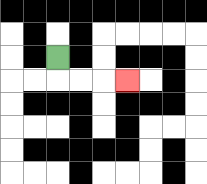{'start': '[2, 2]', 'end': '[5, 3]', 'path_directions': 'D,R,R,R', 'path_coordinates': '[[2, 2], [2, 3], [3, 3], [4, 3], [5, 3]]'}